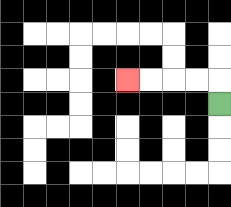{'start': '[9, 4]', 'end': '[5, 3]', 'path_directions': 'U,L,L,L,L', 'path_coordinates': '[[9, 4], [9, 3], [8, 3], [7, 3], [6, 3], [5, 3]]'}